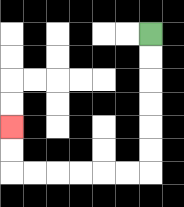{'start': '[6, 1]', 'end': '[0, 5]', 'path_directions': 'D,D,D,D,D,D,L,L,L,L,L,L,U,U', 'path_coordinates': '[[6, 1], [6, 2], [6, 3], [6, 4], [6, 5], [6, 6], [6, 7], [5, 7], [4, 7], [3, 7], [2, 7], [1, 7], [0, 7], [0, 6], [0, 5]]'}